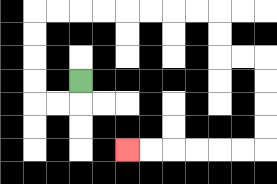{'start': '[3, 3]', 'end': '[5, 6]', 'path_directions': 'D,L,L,U,U,U,U,R,R,R,R,R,R,R,R,D,D,R,R,D,D,D,D,L,L,L,L,L,L', 'path_coordinates': '[[3, 3], [3, 4], [2, 4], [1, 4], [1, 3], [1, 2], [1, 1], [1, 0], [2, 0], [3, 0], [4, 0], [5, 0], [6, 0], [7, 0], [8, 0], [9, 0], [9, 1], [9, 2], [10, 2], [11, 2], [11, 3], [11, 4], [11, 5], [11, 6], [10, 6], [9, 6], [8, 6], [7, 6], [6, 6], [5, 6]]'}